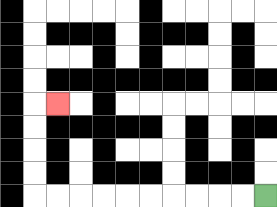{'start': '[11, 8]', 'end': '[2, 4]', 'path_directions': 'L,L,L,L,L,L,L,L,L,L,U,U,U,U,R', 'path_coordinates': '[[11, 8], [10, 8], [9, 8], [8, 8], [7, 8], [6, 8], [5, 8], [4, 8], [3, 8], [2, 8], [1, 8], [1, 7], [1, 6], [1, 5], [1, 4], [2, 4]]'}